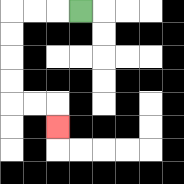{'start': '[3, 0]', 'end': '[2, 5]', 'path_directions': 'L,L,L,D,D,D,D,R,R,D', 'path_coordinates': '[[3, 0], [2, 0], [1, 0], [0, 0], [0, 1], [0, 2], [0, 3], [0, 4], [1, 4], [2, 4], [2, 5]]'}